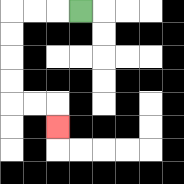{'start': '[3, 0]', 'end': '[2, 5]', 'path_directions': 'L,L,L,D,D,D,D,R,R,D', 'path_coordinates': '[[3, 0], [2, 0], [1, 0], [0, 0], [0, 1], [0, 2], [0, 3], [0, 4], [1, 4], [2, 4], [2, 5]]'}